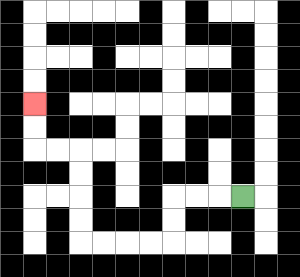{'start': '[10, 8]', 'end': '[1, 4]', 'path_directions': 'L,L,L,D,D,L,L,L,L,U,U,U,U,L,L,U,U', 'path_coordinates': '[[10, 8], [9, 8], [8, 8], [7, 8], [7, 9], [7, 10], [6, 10], [5, 10], [4, 10], [3, 10], [3, 9], [3, 8], [3, 7], [3, 6], [2, 6], [1, 6], [1, 5], [1, 4]]'}